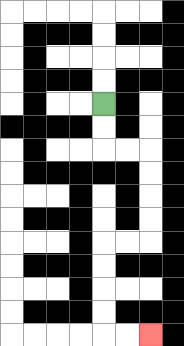{'start': '[4, 4]', 'end': '[6, 14]', 'path_directions': 'D,D,R,R,D,D,D,D,L,L,D,D,D,D,R,R', 'path_coordinates': '[[4, 4], [4, 5], [4, 6], [5, 6], [6, 6], [6, 7], [6, 8], [6, 9], [6, 10], [5, 10], [4, 10], [4, 11], [4, 12], [4, 13], [4, 14], [5, 14], [6, 14]]'}